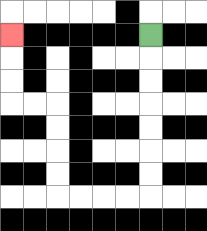{'start': '[6, 1]', 'end': '[0, 1]', 'path_directions': 'D,D,D,D,D,D,D,L,L,L,L,U,U,U,U,L,L,U,U,U', 'path_coordinates': '[[6, 1], [6, 2], [6, 3], [6, 4], [6, 5], [6, 6], [6, 7], [6, 8], [5, 8], [4, 8], [3, 8], [2, 8], [2, 7], [2, 6], [2, 5], [2, 4], [1, 4], [0, 4], [0, 3], [0, 2], [0, 1]]'}